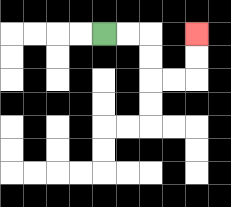{'start': '[4, 1]', 'end': '[8, 1]', 'path_directions': 'R,R,D,D,R,R,U,U', 'path_coordinates': '[[4, 1], [5, 1], [6, 1], [6, 2], [6, 3], [7, 3], [8, 3], [8, 2], [8, 1]]'}